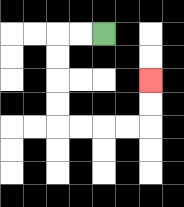{'start': '[4, 1]', 'end': '[6, 3]', 'path_directions': 'L,L,D,D,D,D,R,R,R,R,U,U', 'path_coordinates': '[[4, 1], [3, 1], [2, 1], [2, 2], [2, 3], [2, 4], [2, 5], [3, 5], [4, 5], [5, 5], [6, 5], [6, 4], [6, 3]]'}